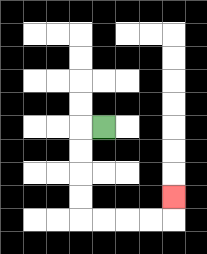{'start': '[4, 5]', 'end': '[7, 8]', 'path_directions': 'L,D,D,D,D,R,R,R,R,U', 'path_coordinates': '[[4, 5], [3, 5], [3, 6], [3, 7], [3, 8], [3, 9], [4, 9], [5, 9], [6, 9], [7, 9], [7, 8]]'}